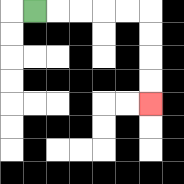{'start': '[1, 0]', 'end': '[6, 4]', 'path_directions': 'R,R,R,R,R,D,D,D,D', 'path_coordinates': '[[1, 0], [2, 0], [3, 0], [4, 0], [5, 0], [6, 0], [6, 1], [6, 2], [6, 3], [6, 4]]'}